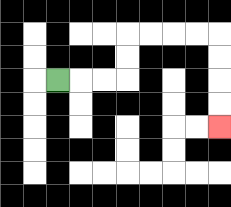{'start': '[2, 3]', 'end': '[9, 5]', 'path_directions': 'R,R,R,U,U,R,R,R,R,D,D,D,D', 'path_coordinates': '[[2, 3], [3, 3], [4, 3], [5, 3], [5, 2], [5, 1], [6, 1], [7, 1], [8, 1], [9, 1], [9, 2], [9, 3], [9, 4], [9, 5]]'}